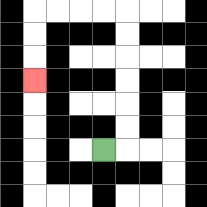{'start': '[4, 6]', 'end': '[1, 3]', 'path_directions': 'R,U,U,U,U,U,U,L,L,L,L,D,D,D', 'path_coordinates': '[[4, 6], [5, 6], [5, 5], [5, 4], [5, 3], [5, 2], [5, 1], [5, 0], [4, 0], [3, 0], [2, 0], [1, 0], [1, 1], [1, 2], [1, 3]]'}